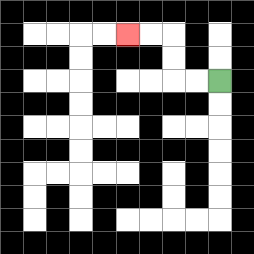{'start': '[9, 3]', 'end': '[5, 1]', 'path_directions': 'L,L,U,U,L,L', 'path_coordinates': '[[9, 3], [8, 3], [7, 3], [7, 2], [7, 1], [6, 1], [5, 1]]'}